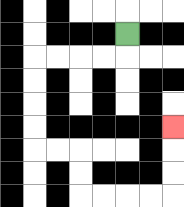{'start': '[5, 1]', 'end': '[7, 5]', 'path_directions': 'D,L,L,L,L,D,D,D,D,R,R,D,D,R,R,R,R,U,U,U', 'path_coordinates': '[[5, 1], [5, 2], [4, 2], [3, 2], [2, 2], [1, 2], [1, 3], [1, 4], [1, 5], [1, 6], [2, 6], [3, 6], [3, 7], [3, 8], [4, 8], [5, 8], [6, 8], [7, 8], [7, 7], [7, 6], [7, 5]]'}